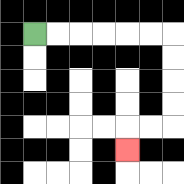{'start': '[1, 1]', 'end': '[5, 6]', 'path_directions': 'R,R,R,R,R,R,D,D,D,D,L,L,D', 'path_coordinates': '[[1, 1], [2, 1], [3, 1], [4, 1], [5, 1], [6, 1], [7, 1], [7, 2], [7, 3], [7, 4], [7, 5], [6, 5], [5, 5], [5, 6]]'}